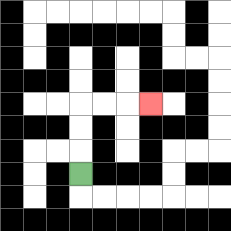{'start': '[3, 7]', 'end': '[6, 4]', 'path_directions': 'U,U,U,R,R,R', 'path_coordinates': '[[3, 7], [3, 6], [3, 5], [3, 4], [4, 4], [5, 4], [6, 4]]'}